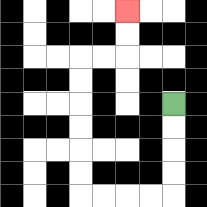{'start': '[7, 4]', 'end': '[5, 0]', 'path_directions': 'D,D,D,D,L,L,L,L,U,U,U,U,U,U,R,R,U,U', 'path_coordinates': '[[7, 4], [7, 5], [7, 6], [7, 7], [7, 8], [6, 8], [5, 8], [4, 8], [3, 8], [3, 7], [3, 6], [3, 5], [3, 4], [3, 3], [3, 2], [4, 2], [5, 2], [5, 1], [5, 0]]'}